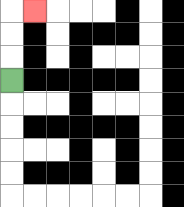{'start': '[0, 3]', 'end': '[1, 0]', 'path_directions': 'U,U,U,R', 'path_coordinates': '[[0, 3], [0, 2], [0, 1], [0, 0], [1, 0]]'}